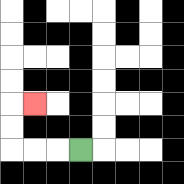{'start': '[3, 6]', 'end': '[1, 4]', 'path_directions': 'L,L,L,U,U,R', 'path_coordinates': '[[3, 6], [2, 6], [1, 6], [0, 6], [0, 5], [0, 4], [1, 4]]'}